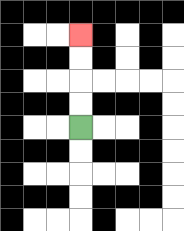{'start': '[3, 5]', 'end': '[3, 1]', 'path_directions': 'U,U,U,U', 'path_coordinates': '[[3, 5], [3, 4], [3, 3], [3, 2], [3, 1]]'}